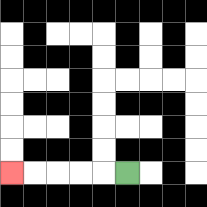{'start': '[5, 7]', 'end': '[0, 7]', 'path_directions': 'L,L,L,L,L', 'path_coordinates': '[[5, 7], [4, 7], [3, 7], [2, 7], [1, 7], [0, 7]]'}